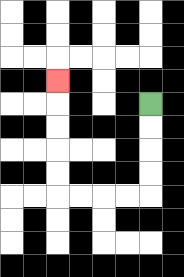{'start': '[6, 4]', 'end': '[2, 3]', 'path_directions': 'D,D,D,D,L,L,L,L,U,U,U,U,U', 'path_coordinates': '[[6, 4], [6, 5], [6, 6], [6, 7], [6, 8], [5, 8], [4, 8], [3, 8], [2, 8], [2, 7], [2, 6], [2, 5], [2, 4], [2, 3]]'}